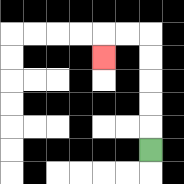{'start': '[6, 6]', 'end': '[4, 2]', 'path_directions': 'U,U,U,U,U,L,L,D', 'path_coordinates': '[[6, 6], [6, 5], [6, 4], [6, 3], [6, 2], [6, 1], [5, 1], [4, 1], [4, 2]]'}